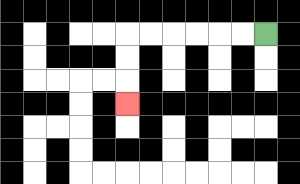{'start': '[11, 1]', 'end': '[5, 4]', 'path_directions': 'L,L,L,L,L,L,D,D,D', 'path_coordinates': '[[11, 1], [10, 1], [9, 1], [8, 1], [7, 1], [6, 1], [5, 1], [5, 2], [5, 3], [5, 4]]'}